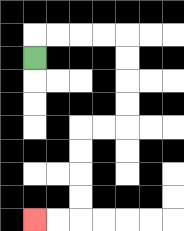{'start': '[1, 2]', 'end': '[1, 9]', 'path_directions': 'U,R,R,R,R,D,D,D,D,L,L,D,D,D,D,L,L', 'path_coordinates': '[[1, 2], [1, 1], [2, 1], [3, 1], [4, 1], [5, 1], [5, 2], [5, 3], [5, 4], [5, 5], [4, 5], [3, 5], [3, 6], [3, 7], [3, 8], [3, 9], [2, 9], [1, 9]]'}